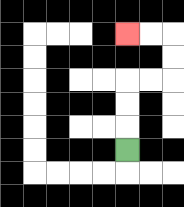{'start': '[5, 6]', 'end': '[5, 1]', 'path_directions': 'U,U,U,R,R,U,U,L,L', 'path_coordinates': '[[5, 6], [5, 5], [5, 4], [5, 3], [6, 3], [7, 3], [7, 2], [7, 1], [6, 1], [5, 1]]'}